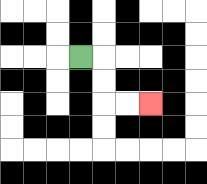{'start': '[3, 2]', 'end': '[6, 4]', 'path_directions': 'R,D,D,R,R', 'path_coordinates': '[[3, 2], [4, 2], [4, 3], [4, 4], [5, 4], [6, 4]]'}